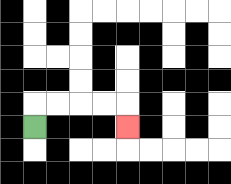{'start': '[1, 5]', 'end': '[5, 5]', 'path_directions': 'U,R,R,R,R,D', 'path_coordinates': '[[1, 5], [1, 4], [2, 4], [3, 4], [4, 4], [5, 4], [5, 5]]'}